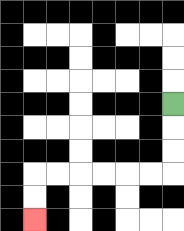{'start': '[7, 4]', 'end': '[1, 9]', 'path_directions': 'D,D,D,L,L,L,L,L,L,D,D', 'path_coordinates': '[[7, 4], [7, 5], [7, 6], [7, 7], [6, 7], [5, 7], [4, 7], [3, 7], [2, 7], [1, 7], [1, 8], [1, 9]]'}